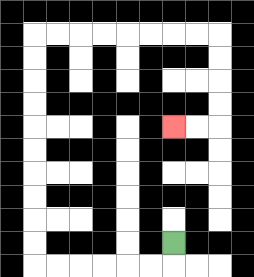{'start': '[7, 10]', 'end': '[7, 5]', 'path_directions': 'D,L,L,L,L,L,L,U,U,U,U,U,U,U,U,U,U,R,R,R,R,R,R,R,R,D,D,D,D,L,L', 'path_coordinates': '[[7, 10], [7, 11], [6, 11], [5, 11], [4, 11], [3, 11], [2, 11], [1, 11], [1, 10], [1, 9], [1, 8], [1, 7], [1, 6], [1, 5], [1, 4], [1, 3], [1, 2], [1, 1], [2, 1], [3, 1], [4, 1], [5, 1], [6, 1], [7, 1], [8, 1], [9, 1], [9, 2], [9, 3], [9, 4], [9, 5], [8, 5], [7, 5]]'}